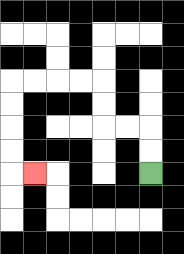{'start': '[6, 7]', 'end': '[1, 7]', 'path_directions': 'U,U,L,L,U,U,L,L,L,L,D,D,D,D,R', 'path_coordinates': '[[6, 7], [6, 6], [6, 5], [5, 5], [4, 5], [4, 4], [4, 3], [3, 3], [2, 3], [1, 3], [0, 3], [0, 4], [0, 5], [0, 6], [0, 7], [1, 7]]'}